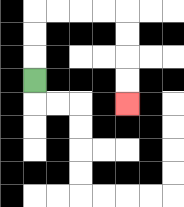{'start': '[1, 3]', 'end': '[5, 4]', 'path_directions': 'U,U,U,R,R,R,R,D,D,D,D', 'path_coordinates': '[[1, 3], [1, 2], [1, 1], [1, 0], [2, 0], [3, 0], [4, 0], [5, 0], [5, 1], [5, 2], [5, 3], [5, 4]]'}